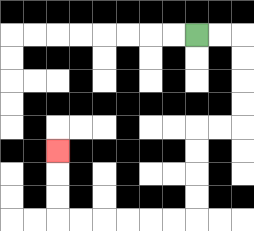{'start': '[8, 1]', 'end': '[2, 6]', 'path_directions': 'R,R,D,D,D,D,L,L,D,D,D,D,L,L,L,L,L,L,U,U,U', 'path_coordinates': '[[8, 1], [9, 1], [10, 1], [10, 2], [10, 3], [10, 4], [10, 5], [9, 5], [8, 5], [8, 6], [8, 7], [8, 8], [8, 9], [7, 9], [6, 9], [5, 9], [4, 9], [3, 9], [2, 9], [2, 8], [2, 7], [2, 6]]'}